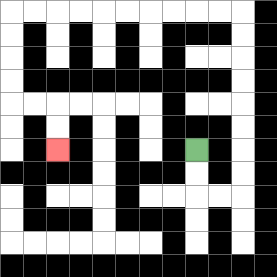{'start': '[8, 6]', 'end': '[2, 6]', 'path_directions': 'D,D,R,R,U,U,U,U,U,U,U,U,L,L,L,L,L,L,L,L,L,L,D,D,D,D,R,R,D,D', 'path_coordinates': '[[8, 6], [8, 7], [8, 8], [9, 8], [10, 8], [10, 7], [10, 6], [10, 5], [10, 4], [10, 3], [10, 2], [10, 1], [10, 0], [9, 0], [8, 0], [7, 0], [6, 0], [5, 0], [4, 0], [3, 0], [2, 0], [1, 0], [0, 0], [0, 1], [0, 2], [0, 3], [0, 4], [1, 4], [2, 4], [2, 5], [2, 6]]'}